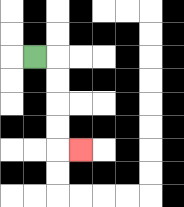{'start': '[1, 2]', 'end': '[3, 6]', 'path_directions': 'R,D,D,D,D,R', 'path_coordinates': '[[1, 2], [2, 2], [2, 3], [2, 4], [2, 5], [2, 6], [3, 6]]'}